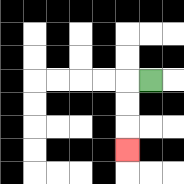{'start': '[6, 3]', 'end': '[5, 6]', 'path_directions': 'L,D,D,D', 'path_coordinates': '[[6, 3], [5, 3], [5, 4], [5, 5], [5, 6]]'}